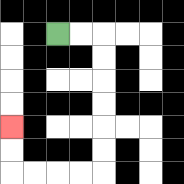{'start': '[2, 1]', 'end': '[0, 5]', 'path_directions': 'R,R,D,D,D,D,D,D,L,L,L,L,U,U', 'path_coordinates': '[[2, 1], [3, 1], [4, 1], [4, 2], [4, 3], [4, 4], [4, 5], [4, 6], [4, 7], [3, 7], [2, 7], [1, 7], [0, 7], [0, 6], [0, 5]]'}